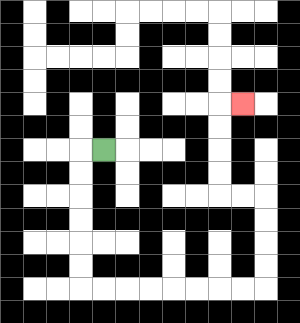{'start': '[4, 6]', 'end': '[10, 4]', 'path_directions': 'L,D,D,D,D,D,D,R,R,R,R,R,R,R,R,U,U,U,U,L,L,U,U,U,U,R', 'path_coordinates': '[[4, 6], [3, 6], [3, 7], [3, 8], [3, 9], [3, 10], [3, 11], [3, 12], [4, 12], [5, 12], [6, 12], [7, 12], [8, 12], [9, 12], [10, 12], [11, 12], [11, 11], [11, 10], [11, 9], [11, 8], [10, 8], [9, 8], [9, 7], [9, 6], [9, 5], [9, 4], [10, 4]]'}